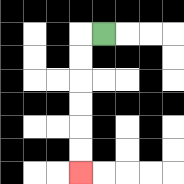{'start': '[4, 1]', 'end': '[3, 7]', 'path_directions': 'L,D,D,D,D,D,D', 'path_coordinates': '[[4, 1], [3, 1], [3, 2], [3, 3], [3, 4], [3, 5], [3, 6], [3, 7]]'}